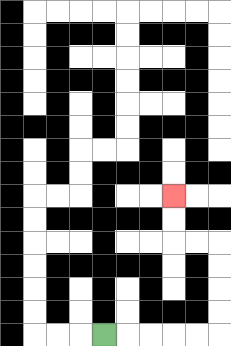{'start': '[4, 14]', 'end': '[7, 8]', 'path_directions': 'R,R,R,R,R,U,U,U,U,L,L,U,U', 'path_coordinates': '[[4, 14], [5, 14], [6, 14], [7, 14], [8, 14], [9, 14], [9, 13], [9, 12], [9, 11], [9, 10], [8, 10], [7, 10], [7, 9], [7, 8]]'}